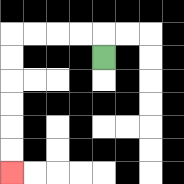{'start': '[4, 2]', 'end': '[0, 7]', 'path_directions': 'U,L,L,L,L,D,D,D,D,D,D', 'path_coordinates': '[[4, 2], [4, 1], [3, 1], [2, 1], [1, 1], [0, 1], [0, 2], [0, 3], [0, 4], [0, 5], [0, 6], [0, 7]]'}